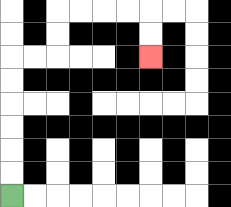{'start': '[0, 8]', 'end': '[6, 2]', 'path_directions': 'U,U,U,U,U,U,R,R,U,U,R,R,R,R,D,D', 'path_coordinates': '[[0, 8], [0, 7], [0, 6], [0, 5], [0, 4], [0, 3], [0, 2], [1, 2], [2, 2], [2, 1], [2, 0], [3, 0], [4, 0], [5, 0], [6, 0], [6, 1], [6, 2]]'}